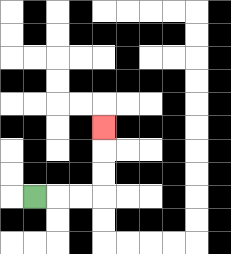{'start': '[1, 8]', 'end': '[4, 5]', 'path_directions': 'R,R,R,U,U,U', 'path_coordinates': '[[1, 8], [2, 8], [3, 8], [4, 8], [4, 7], [4, 6], [4, 5]]'}